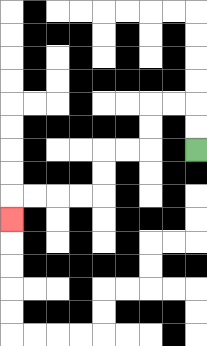{'start': '[8, 6]', 'end': '[0, 9]', 'path_directions': 'U,U,L,L,D,D,L,L,D,D,L,L,L,L,D', 'path_coordinates': '[[8, 6], [8, 5], [8, 4], [7, 4], [6, 4], [6, 5], [6, 6], [5, 6], [4, 6], [4, 7], [4, 8], [3, 8], [2, 8], [1, 8], [0, 8], [0, 9]]'}